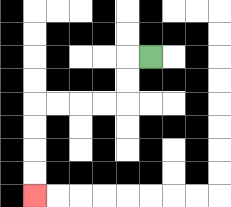{'start': '[6, 2]', 'end': '[1, 8]', 'path_directions': 'L,D,D,L,L,L,L,D,D,D,D', 'path_coordinates': '[[6, 2], [5, 2], [5, 3], [5, 4], [4, 4], [3, 4], [2, 4], [1, 4], [1, 5], [1, 6], [1, 7], [1, 8]]'}